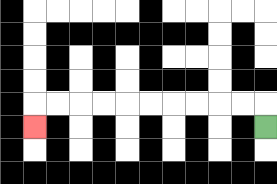{'start': '[11, 5]', 'end': '[1, 5]', 'path_directions': 'U,L,L,L,L,L,L,L,L,L,L,D', 'path_coordinates': '[[11, 5], [11, 4], [10, 4], [9, 4], [8, 4], [7, 4], [6, 4], [5, 4], [4, 4], [3, 4], [2, 4], [1, 4], [1, 5]]'}